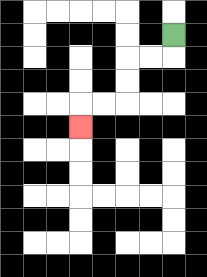{'start': '[7, 1]', 'end': '[3, 5]', 'path_directions': 'D,L,L,D,D,L,L,D', 'path_coordinates': '[[7, 1], [7, 2], [6, 2], [5, 2], [5, 3], [5, 4], [4, 4], [3, 4], [3, 5]]'}